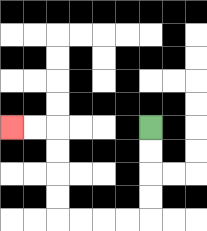{'start': '[6, 5]', 'end': '[0, 5]', 'path_directions': 'D,D,D,D,L,L,L,L,U,U,U,U,L,L', 'path_coordinates': '[[6, 5], [6, 6], [6, 7], [6, 8], [6, 9], [5, 9], [4, 9], [3, 9], [2, 9], [2, 8], [2, 7], [2, 6], [2, 5], [1, 5], [0, 5]]'}